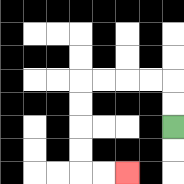{'start': '[7, 5]', 'end': '[5, 7]', 'path_directions': 'U,U,L,L,L,L,D,D,D,D,R,R', 'path_coordinates': '[[7, 5], [7, 4], [7, 3], [6, 3], [5, 3], [4, 3], [3, 3], [3, 4], [3, 5], [3, 6], [3, 7], [4, 7], [5, 7]]'}